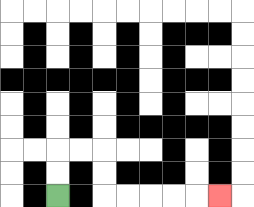{'start': '[2, 8]', 'end': '[9, 8]', 'path_directions': 'U,U,R,R,D,D,R,R,R,R,R', 'path_coordinates': '[[2, 8], [2, 7], [2, 6], [3, 6], [4, 6], [4, 7], [4, 8], [5, 8], [6, 8], [7, 8], [8, 8], [9, 8]]'}